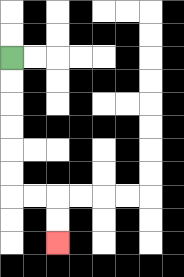{'start': '[0, 2]', 'end': '[2, 10]', 'path_directions': 'D,D,D,D,D,D,R,R,D,D', 'path_coordinates': '[[0, 2], [0, 3], [0, 4], [0, 5], [0, 6], [0, 7], [0, 8], [1, 8], [2, 8], [2, 9], [2, 10]]'}